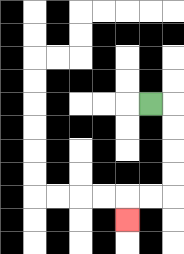{'start': '[6, 4]', 'end': '[5, 9]', 'path_directions': 'R,D,D,D,D,L,L,D', 'path_coordinates': '[[6, 4], [7, 4], [7, 5], [7, 6], [7, 7], [7, 8], [6, 8], [5, 8], [5, 9]]'}